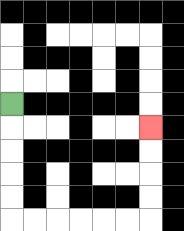{'start': '[0, 4]', 'end': '[6, 5]', 'path_directions': 'D,D,D,D,D,R,R,R,R,R,R,U,U,U,U', 'path_coordinates': '[[0, 4], [0, 5], [0, 6], [0, 7], [0, 8], [0, 9], [1, 9], [2, 9], [3, 9], [4, 9], [5, 9], [6, 9], [6, 8], [6, 7], [6, 6], [6, 5]]'}